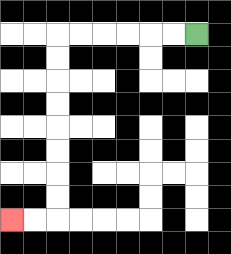{'start': '[8, 1]', 'end': '[0, 9]', 'path_directions': 'L,L,L,L,L,L,D,D,D,D,D,D,D,D,L,L', 'path_coordinates': '[[8, 1], [7, 1], [6, 1], [5, 1], [4, 1], [3, 1], [2, 1], [2, 2], [2, 3], [2, 4], [2, 5], [2, 6], [2, 7], [2, 8], [2, 9], [1, 9], [0, 9]]'}